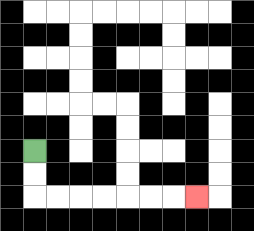{'start': '[1, 6]', 'end': '[8, 8]', 'path_directions': 'D,D,R,R,R,R,R,R,R', 'path_coordinates': '[[1, 6], [1, 7], [1, 8], [2, 8], [3, 8], [4, 8], [5, 8], [6, 8], [7, 8], [8, 8]]'}